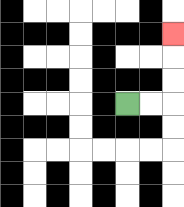{'start': '[5, 4]', 'end': '[7, 1]', 'path_directions': 'R,R,U,U,U', 'path_coordinates': '[[5, 4], [6, 4], [7, 4], [7, 3], [7, 2], [7, 1]]'}